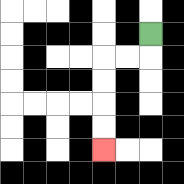{'start': '[6, 1]', 'end': '[4, 6]', 'path_directions': 'D,L,L,D,D,D,D', 'path_coordinates': '[[6, 1], [6, 2], [5, 2], [4, 2], [4, 3], [4, 4], [4, 5], [4, 6]]'}